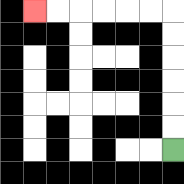{'start': '[7, 6]', 'end': '[1, 0]', 'path_directions': 'U,U,U,U,U,U,L,L,L,L,L,L', 'path_coordinates': '[[7, 6], [7, 5], [7, 4], [7, 3], [7, 2], [7, 1], [7, 0], [6, 0], [5, 0], [4, 0], [3, 0], [2, 0], [1, 0]]'}